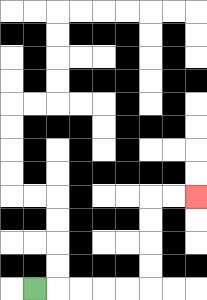{'start': '[1, 12]', 'end': '[8, 8]', 'path_directions': 'R,R,R,R,R,U,U,U,U,R,R', 'path_coordinates': '[[1, 12], [2, 12], [3, 12], [4, 12], [5, 12], [6, 12], [6, 11], [6, 10], [6, 9], [6, 8], [7, 8], [8, 8]]'}